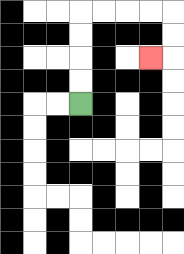{'start': '[3, 4]', 'end': '[6, 2]', 'path_directions': 'U,U,U,U,R,R,R,R,D,D,L', 'path_coordinates': '[[3, 4], [3, 3], [3, 2], [3, 1], [3, 0], [4, 0], [5, 0], [6, 0], [7, 0], [7, 1], [7, 2], [6, 2]]'}